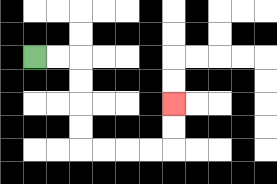{'start': '[1, 2]', 'end': '[7, 4]', 'path_directions': 'R,R,D,D,D,D,R,R,R,R,U,U', 'path_coordinates': '[[1, 2], [2, 2], [3, 2], [3, 3], [3, 4], [3, 5], [3, 6], [4, 6], [5, 6], [6, 6], [7, 6], [7, 5], [7, 4]]'}